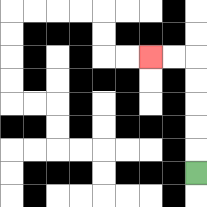{'start': '[8, 7]', 'end': '[6, 2]', 'path_directions': 'U,U,U,U,U,L,L', 'path_coordinates': '[[8, 7], [8, 6], [8, 5], [8, 4], [8, 3], [8, 2], [7, 2], [6, 2]]'}